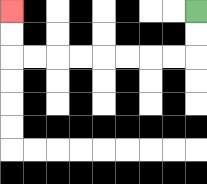{'start': '[8, 0]', 'end': '[0, 0]', 'path_directions': 'D,D,L,L,L,L,L,L,L,L,U,U', 'path_coordinates': '[[8, 0], [8, 1], [8, 2], [7, 2], [6, 2], [5, 2], [4, 2], [3, 2], [2, 2], [1, 2], [0, 2], [0, 1], [0, 0]]'}